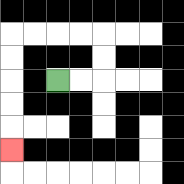{'start': '[2, 3]', 'end': '[0, 6]', 'path_directions': 'R,R,U,U,L,L,L,L,D,D,D,D,D', 'path_coordinates': '[[2, 3], [3, 3], [4, 3], [4, 2], [4, 1], [3, 1], [2, 1], [1, 1], [0, 1], [0, 2], [0, 3], [0, 4], [0, 5], [0, 6]]'}